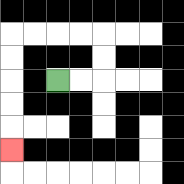{'start': '[2, 3]', 'end': '[0, 6]', 'path_directions': 'R,R,U,U,L,L,L,L,D,D,D,D,D', 'path_coordinates': '[[2, 3], [3, 3], [4, 3], [4, 2], [4, 1], [3, 1], [2, 1], [1, 1], [0, 1], [0, 2], [0, 3], [0, 4], [0, 5], [0, 6]]'}